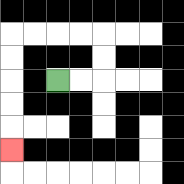{'start': '[2, 3]', 'end': '[0, 6]', 'path_directions': 'R,R,U,U,L,L,L,L,D,D,D,D,D', 'path_coordinates': '[[2, 3], [3, 3], [4, 3], [4, 2], [4, 1], [3, 1], [2, 1], [1, 1], [0, 1], [0, 2], [0, 3], [0, 4], [0, 5], [0, 6]]'}